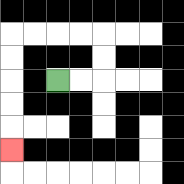{'start': '[2, 3]', 'end': '[0, 6]', 'path_directions': 'R,R,U,U,L,L,L,L,D,D,D,D,D', 'path_coordinates': '[[2, 3], [3, 3], [4, 3], [4, 2], [4, 1], [3, 1], [2, 1], [1, 1], [0, 1], [0, 2], [0, 3], [0, 4], [0, 5], [0, 6]]'}